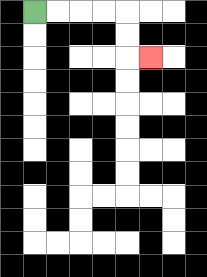{'start': '[1, 0]', 'end': '[6, 2]', 'path_directions': 'R,R,R,R,D,D,R', 'path_coordinates': '[[1, 0], [2, 0], [3, 0], [4, 0], [5, 0], [5, 1], [5, 2], [6, 2]]'}